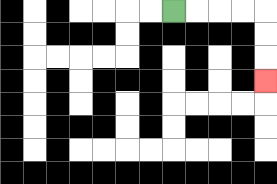{'start': '[7, 0]', 'end': '[11, 3]', 'path_directions': 'R,R,R,R,D,D,D', 'path_coordinates': '[[7, 0], [8, 0], [9, 0], [10, 0], [11, 0], [11, 1], [11, 2], [11, 3]]'}